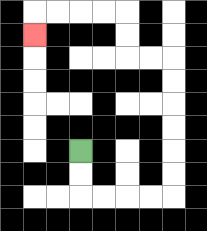{'start': '[3, 6]', 'end': '[1, 1]', 'path_directions': 'D,D,R,R,R,R,U,U,U,U,U,U,L,L,U,U,L,L,L,L,D', 'path_coordinates': '[[3, 6], [3, 7], [3, 8], [4, 8], [5, 8], [6, 8], [7, 8], [7, 7], [7, 6], [7, 5], [7, 4], [7, 3], [7, 2], [6, 2], [5, 2], [5, 1], [5, 0], [4, 0], [3, 0], [2, 0], [1, 0], [1, 1]]'}